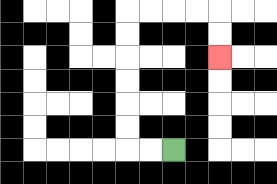{'start': '[7, 6]', 'end': '[9, 2]', 'path_directions': 'L,L,U,U,U,U,U,U,R,R,R,R,D,D', 'path_coordinates': '[[7, 6], [6, 6], [5, 6], [5, 5], [5, 4], [5, 3], [5, 2], [5, 1], [5, 0], [6, 0], [7, 0], [8, 0], [9, 0], [9, 1], [9, 2]]'}